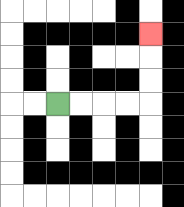{'start': '[2, 4]', 'end': '[6, 1]', 'path_directions': 'R,R,R,R,U,U,U', 'path_coordinates': '[[2, 4], [3, 4], [4, 4], [5, 4], [6, 4], [6, 3], [6, 2], [6, 1]]'}